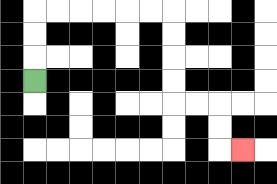{'start': '[1, 3]', 'end': '[10, 6]', 'path_directions': 'U,U,U,R,R,R,R,R,R,D,D,D,D,R,R,D,D,R', 'path_coordinates': '[[1, 3], [1, 2], [1, 1], [1, 0], [2, 0], [3, 0], [4, 0], [5, 0], [6, 0], [7, 0], [7, 1], [7, 2], [7, 3], [7, 4], [8, 4], [9, 4], [9, 5], [9, 6], [10, 6]]'}